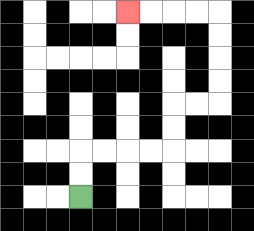{'start': '[3, 8]', 'end': '[5, 0]', 'path_directions': 'U,U,R,R,R,R,U,U,R,R,U,U,U,U,L,L,L,L', 'path_coordinates': '[[3, 8], [3, 7], [3, 6], [4, 6], [5, 6], [6, 6], [7, 6], [7, 5], [7, 4], [8, 4], [9, 4], [9, 3], [9, 2], [9, 1], [9, 0], [8, 0], [7, 0], [6, 0], [5, 0]]'}